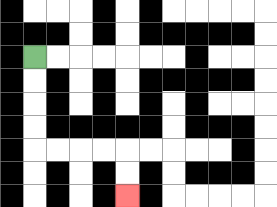{'start': '[1, 2]', 'end': '[5, 8]', 'path_directions': 'D,D,D,D,R,R,R,R,D,D', 'path_coordinates': '[[1, 2], [1, 3], [1, 4], [1, 5], [1, 6], [2, 6], [3, 6], [4, 6], [5, 6], [5, 7], [5, 8]]'}